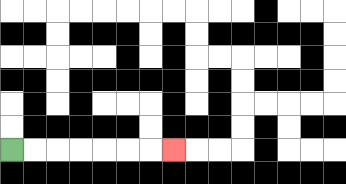{'start': '[0, 6]', 'end': '[7, 6]', 'path_directions': 'R,R,R,R,R,R,R', 'path_coordinates': '[[0, 6], [1, 6], [2, 6], [3, 6], [4, 6], [5, 6], [6, 6], [7, 6]]'}